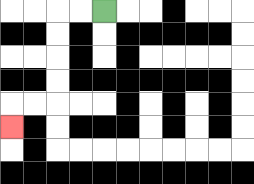{'start': '[4, 0]', 'end': '[0, 5]', 'path_directions': 'L,L,D,D,D,D,L,L,D', 'path_coordinates': '[[4, 0], [3, 0], [2, 0], [2, 1], [2, 2], [2, 3], [2, 4], [1, 4], [0, 4], [0, 5]]'}